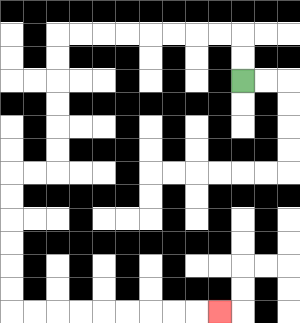{'start': '[10, 3]', 'end': '[9, 13]', 'path_directions': 'U,U,L,L,L,L,L,L,L,L,D,D,D,D,D,D,L,L,D,D,D,D,D,D,R,R,R,R,R,R,R,R,R', 'path_coordinates': '[[10, 3], [10, 2], [10, 1], [9, 1], [8, 1], [7, 1], [6, 1], [5, 1], [4, 1], [3, 1], [2, 1], [2, 2], [2, 3], [2, 4], [2, 5], [2, 6], [2, 7], [1, 7], [0, 7], [0, 8], [0, 9], [0, 10], [0, 11], [0, 12], [0, 13], [1, 13], [2, 13], [3, 13], [4, 13], [5, 13], [6, 13], [7, 13], [8, 13], [9, 13]]'}